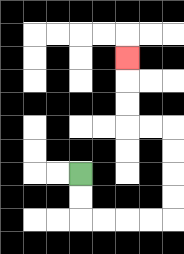{'start': '[3, 7]', 'end': '[5, 2]', 'path_directions': 'D,D,R,R,R,R,U,U,U,U,L,L,U,U,U', 'path_coordinates': '[[3, 7], [3, 8], [3, 9], [4, 9], [5, 9], [6, 9], [7, 9], [7, 8], [7, 7], [7, 6], [7, 5], [6, 5], [5, 5], [5, 4], [5, 3], [5, 2]]'}